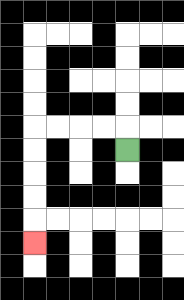{'start': '[5, 6]', 'end': '[1, 10]', 'path_directions': 'U,L,L,L,L,D,D,D,D,D', 'path_coordinates': '[[5, 6], [5, 5], [4, 5], [3, 5], [2, 5], [1, 5], [1, 6], [1, 7], [1, 8], [1, 9], [1, 10]]'}